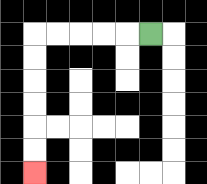{'start': '[6, 1]', 'end': '[1, 7]', 'path_directions': 'L,L,L,L,L,D,D,D,D,D,D', 'path_coordinates': '[[6, 1], [5, 1], [4, 1], [3, 1], [2, 1], [1, 1], [1, 2], [1, 3], [1, 4], [1, 5], [1, 6], [1, 7]]'}